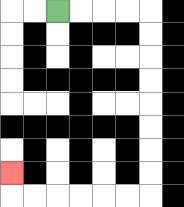{'start': '[2, 0]', 'end': '[0, 7]', 'path_directions': 'R,R,R,R,D,D,D,D,D,D,D,D,L,L,L,L,L,L,U', 'path_coordinates': '[[2, 0], [3, 0], [4, 0], [5, 0], [6, 0], [6, 1], [6, 2], [6, 3], [6, 4], [6, 5], [6, 6], [6, 7], [6, 8], [5, 8], [4, 8], [3, 8], [2, 8], [1, 8], [0, 8], [0, 7]]'}